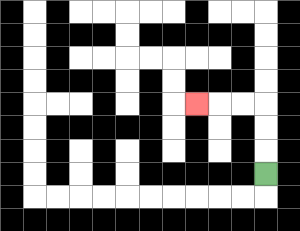{'start': '[11, 7]', 'end': '[8, 4]', 'path_directions': 'U,U,U,L,L,L', 'path_coordinates': '[[11, 7], [11, 6], [11, 5], [11, 4], [10, 4], [9, 4], [8, 4]]'}